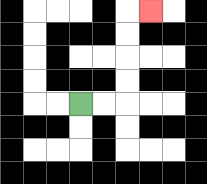{'start': '[3, 4]', 'end': '[6, 0]', 'path_directions': 'R,R,U,U,U,U,R', 'path_coordinates': '[[3, 4], [4, 4], [5, 4], [5, 3], [5, 2], [5, 1], [5, 0], [6, 0]]'}